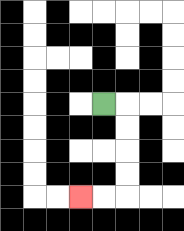{'start': '[4, 4]', 'end': '[3, 8]', 'path_directions': 'R,D,D,D,D,L,L', 'path_coordinates': '[[4, 4], [5, 4], [5, 5], [5, 6], [5, 7], [5, 8], [4, 8], [3, 8]]'}